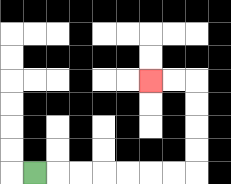{'start': '[1, 7]', 'end': '[6, 3]', 'path_directions': 'R,R,R,R,R,R,R,U,U,U,U,L,L', 'path_coordinates': '[[1, 7], [2, 7], [3, 7], [4, 7], [5, 7], [6, 7], [7, 7], [8, 7], [8, 6], [8, 5], [8, 4], [8, 3], [7, 3], [6, 3]]'}